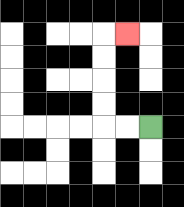{'start': '[6, 5]', 'end': '[5, 1]', 'path_directions': 'L,L,U,U,U,U,R', 'path_coordinates': '[[6, 5], [5, 5], [4, 5], [4, 4], [4, 3], [4, 2], [4, 1], [5, 1]]'}